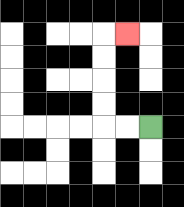{'start': '[6, 5]', 'end': '[5, 1]', 'path_directions': 'L,L,U,U,U,U,R', 'path_coordinates': '[[6, 5], [5, 5], [4, 5], [4, 4], [4, 3], [4, 2], [4, 1], [5, 1]]'}